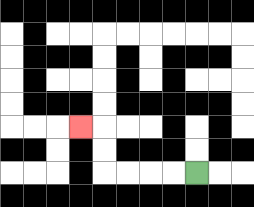{'start': '[8, 7]', 'end': '[3, 5]', 'path_directions': 'L,L,L,L,U,U,L', 'path_coordinates': '[[8, 7], [7, 7], [6, 7], [5, 7], [4, 7], [4, 6], [4, 5], [3, 5]]'}